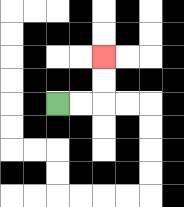{'start': '[2, 4]', 'end': '[4, 2]', 'path_directions': 'R,R,U,U', 'path_coordinates': '[[2, 4], [3, 4], [4, 4], [4, 3], [4, 2]]'}